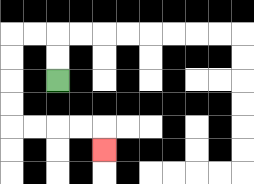{'start': '[2, 3]', 'end': '[4, 6]', 'path_directions': 'U,U,L,L,D,D,D,D,R,R,R,R,D', 'path_coordinates': '[[2, 3], [2, 2], [2, 1], [1, 1], [0, 1], [0, 2], [0, 3], [0, 4], [0, 5], [1, 5], [2, 5], [3, 5], [4, 5], [4, 6]]'}